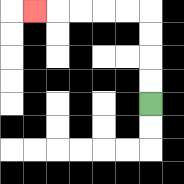{'start': '[6, 4]', 'end': '[1, 0]', 'path_directions': 'U,U,U,U,L,L,L,L,L', 'path_coordinates': '[[6, 4], [6, 3], [6, 2], [6, 1], [6, 0], [5, 0], [4, 0], [3, 0], [2, 0], [1, 0]]'}